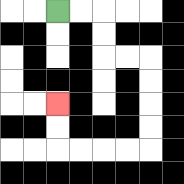{'start': '[2, 0]', 'end': '[2, 4]', 'path_directions': 'R,R,D,D,R,R,D,D,D,D,L,L,L,L,U,U', 'path_coordinates': '[[2, 0], [3, 0], [4, 0], [4, 1], [4, 2], [5, 2], [6, 2], [6, 3], [6, 4], [6, 5], [6, 6], [5, 6], [4, 6], [3, 6], [2, 6], [2, 5], [2, 4]]'}